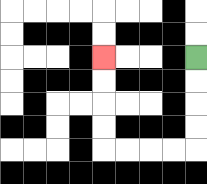{'start': '[8, 2]', 'end': '[4, 2]', 'path_directions': 'D,D,D,D,L,L,L,L,U,U,U,U', 'path_coordinates': '[[8, 2], [8, 3], [8, 4], [8, 5], [8, 6], [7, 6], [6, 6], [5, 6], [4, 6], [4, 5], [4, 4], [4, 3], [4, 2]]'}